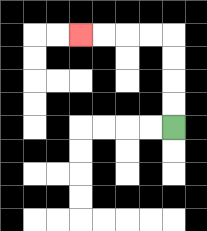{'start': '[7, 5]', 'end': '[3, 1]', 'path_directions': 'U,U,U,U,L,L,L,L', 'path_coordinates': '[[7, 5], [7, 4], [7, 3], [7, 2], [7, 1], [6, 1], [5, 1], [4, 1], [3, 1]]'}